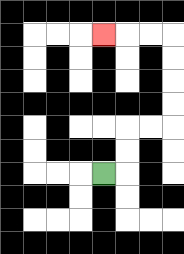{'start': '[4, 7]', 'end': '[4, 1]', 'path_directions': 'R,U,U,R,R,U,U,U,U,L,L,L', 'path_coordinates': '[[4, 7], [5, 7], [5, 6], [5, 5], [6, 5], [7, 5], [7, 4], [7, 3], [7, 2], [7, 1], [6, 1], [5, 1], [4, 1]]'}